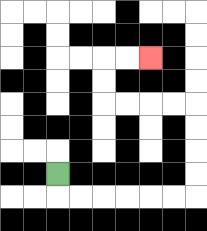{'start': '[2, 7]', 'end': '[6, 2]', 'path_directions': 'D,R,R,R,R,R,R,U,U,U,U,L,L,L,L,U,U,R,R', 'path_coordinates': '[[2, 7], [2, 8], [3, 8], [4, 8], [5, 8], [6, 8], [7, 8], [8, 8], [8, 7], [8, 6], [8, 5], [8, 4], [7, 4], [6, 4], [5, 4], [4, 4], [4, 3], [4, 2], [5, 2], [6, 2]]'}